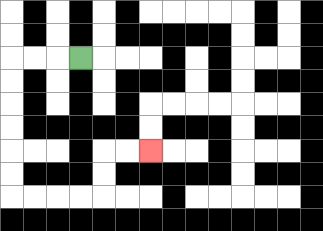{'start': '[3, 2]', 'end': '[6, 6]', 'path_directions': 'L,L,L,D,D,D,D,D,D,R,R,R,R,U,U,R,R', 'path_coordinates': '[[3, 2], [2, 2], [1, 2], [0, 2], [0, 3], [0, 4], [0, 5], [0, 6], [0, 7], [0, 8], [1, 8], [2, 8], [3, 8], [4, 8], [4, 7], [4, 6], [5, 6], [6, 6]]'}